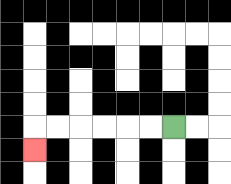{'start': '[7, 5]', 'end': '[1, 6]', 'path_directions': 'L,L,L,L,L,L,D', 'path_coordinates': '[[7, 5], [6, 5], [5, 5], [4, 5], [3, 5], [2, 5], [1, 5], [1, 6]]'}